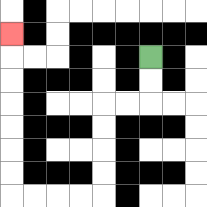{'start': '[6, 2]', 'end': '[0, 1]', 'path_directions': 'D,D,L,L,D,D,D,D,L,L,L,L,U,U,U,U,U,U,U', 'path_coordinates': '[[6, 2], [6, 3], [6, 4], [5, 4], [4, 4], [4, 5], [4, 6], [4, 7], [4, 8], [3, 8], [2, 8], [1, 8], [0, 8], [0, 7], [0, 6], [0, 5], [0, 4], [0, 3], [0, 2], [0, 1]]'}